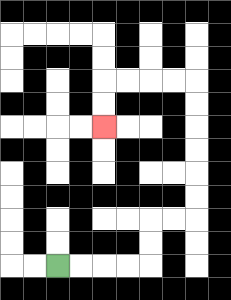{'start': '[2, 11]', 'end': '[4, 5]', 'path_directions': 'R,R,R,R,U,U,R,R,U,U,U,U,U,U,L,L,L,L,D,D', 'path_coordinates': '[[2, 11], [3, 11], [4, 11], [5, 11], [6, 11], [6, 10], [6, 9], [7, 9], [8, 9], [8, 8], [8, 7], [8, 6], [8, 5], [8, 4], [8, 3], [7, 3], [6, 3], [5, 3], [4, 3], [4, 4], [4, 5]]'}